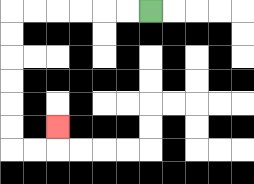{'start': '[6, 0]', 'end': '[2, 5]', 'path_directions': 'L,L,L,L,L,L,D,D,D,D,D,D,R,R,U', 'path_coordinates': '[[6, 0], [5, 0], [4, 0], [3, 0], [2, 0], [1, 0], [0, 0], [0, 1], [0, 2], [0, 3], [0, 4], [0, 5], [0, 6], [1, 6], [2, 6], [2, 5]]'}